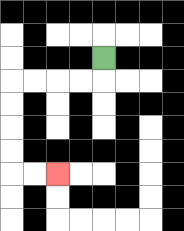{'start': '[4, 2]', 'end': '[2, 7]', 'path_directions': 'D,L,L,L,L,D,D,D,D,R,R', 'path_coordinates': '[[4, 2], [4, 3], [3, 3], [2, 3], [1, 3], [0, 3], [0, 4], [0, 5], [0, 6], [0, 7], [1, 7], [2, 7]]'}